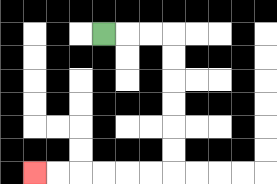{'start': '[4, 1]', 'end': '[1, 7]', 'path_directions': 'R,R,R,D,D,D,D,D,D,L,L,L,L,L,L', 'path_coordinates': '[[4, 1], [5, 1], [6, 1], [7, 1], [7, 2], [7, 3], [7, 4], [7, 5], [7, 6], [7, 7], [6, 7], [5, 7], [4, 7], [3, 7], [2, 7], [1, 7]]'}